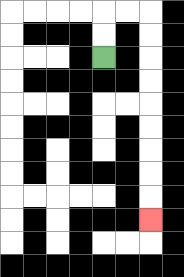{'start': '[4, 2]', 'end': '[6, 9]', 'path_directions': 'U,U,R,R,D,D,D,D,D,D,D,D,D', 'path_coordinates': '[[4, 2], [4, 1], [4, 0], [5, 0], [6, 0], [6, 1], [6, 2], [6, 3], [6, 4], [6, 5], [6, 6], [6, 7], [6, 8], [6, 9]]'}